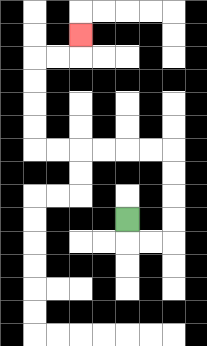{'start': '[5, 9]', 'end': '[3, 1]', 'path_directions': 'D,R,R,U,U,U,U,L,L,L,L,L,L,U,U,U,U,R,R,U', 'path_coordinates': '[[5, 9], [5, 10], [6, 10], [7, 10], [7, 9], [7, 8], [7, 7], [7, 6], [6, 6], [5, 6], [4, 6], [3, 6], [2, 6], [1, 6], [1, 5], [1, 4], [1, 3], [1, 2], [2, 2], [3, 2], [3, 1]]'}